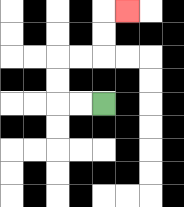{'start': '[4, 4]', 'end': '[5, 0]', 'path_directions': 'L,L,U,U,R,R,U,U,R', 'path_coordinates': '[[4, 4], [3, 4], [2, 4], [2, 3], [2, 2], [3, 2], [4, 2], [4, 1], [4, 0], [5, 0]]'}